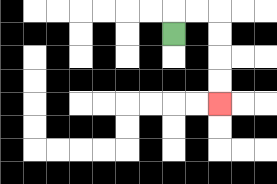{'start': '[7, 1]', 'end': '[9, 4]', 'path_directions': 'U,R,R,D,D,D,D', 'path_coordinates': '[[7, 1], [7, 0], [8, 0], [9, 0], [9, 1], [9, 2], [9, 3], [9, 4]]'}